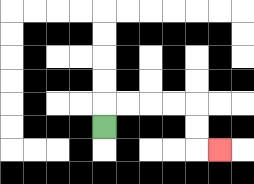{'start': '[4, 5]', 'end': '[9, 6]', 'path_directions': 'U,R,R,R,R,D,D,R', 'path_coordinates': '[[4, 5], [4, 4], [5, 4], [6, 4], [7, 4], [8, 4], [8, 5], [8, 6], [9, 6]]'}